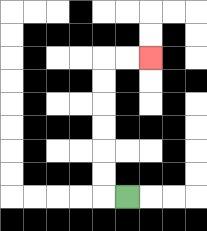{'start': '[5, 8]', 'end': '[6, 2]', 'path_directions': 'L,U,U,U,U,U,U,R,R', 'path_coordinates': '[[5, 8], [4, 8], [4, 7], [4, 6], [4, 5], [4, 4], [4, 3], [4, 2], [5, 2], [6, 2]]'}